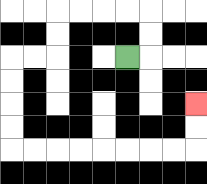{'start': '[5, 2]', 'end': '[8, 4]', 'path_directions': 'R,U,U,L,L,L,L,D,D,L,L,D,D,D,D,R,R,R,R,R,R,R,R,U,U', 'path_coordinates': '[[5, 2], [6, 2], [6, 1], [6, 0], [5, 0], [4, 0], [3, 0], [2, 0], [2, 1], [2, 2], [1, 2], [0, 2], [0, 3], [0, 4], [0, 5], [0, 6], [1, 6], [2, 6], [3, 6], [4, 6], [5, 6], [6, 6], [7, 6], [8, 6], [8, 5], [8, 4]]'}